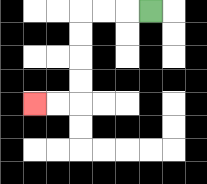{'start': '[6, 0]', 'end': '[1, 4]', 'path_directions': 'L,L,L,D,D,D,D,L,L', 'path_coordinates': '[[6, 0], [5, 0], [4, 0], [3, 0], [3, 1], [3, 2], [3, 3], [3, 4], [2, 4], [1, 4]]'}